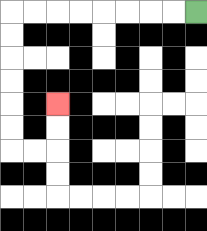{'start': '[8, 0]', 'end': '[2, 4]', 'path_directions': 'L,L,L,L,L,L,L,L,D,D,D,D,D,D,R,R,U,U', 'path_coordinates': '[[8, 0], [7, 0], [6, 0], [5, 0], [4, 0], [3, 0], [2, 0], [1, 0], [0, 0], [0, 1], [0, 2], [0, 3], [0, 4], [0, 5], [0, 6], [1, 6], [2, 6], [2, 5], [2, 4]]'}